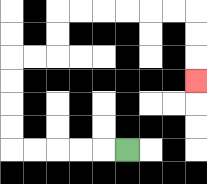{'start': '[5, 6]', 'end': '[8, 3]', 'path_directions': 'L,L,L,L,L,U,U,U,U,R,R,U,U,R,R,R,R,R,R,D,D,D', 'path_coordinates': '[[5, 6], [4, 6], [3, 6], [2, 6], [1, 6], [0, 6], [0, 5], [0, 4], [0, 3], [0, 2], [1, 2], [2, 2], [2, 1], [2, 0], [3, 0], [4, 0], [5, 0], [6, 0], [7, 0], [8, 0], [8, 1], [8, 2], [8, 3]]'}